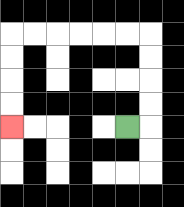{'start': '[5, 5]', 'end': '[0, 5]', 'path_directions': 'R,U,U,U,U,L,L,L,L,L,L,D,D,D,D', 'path_coordinates': '[[5, 5], [6, 5], [6, 4], [6, 3], [6, 2], [6, 1], [5, 1], [4, 1], [3, 1], [2, 1], [1, 1], [0, 1], [0, 2], [0, 3], [0, 4], [0, 5]]'}